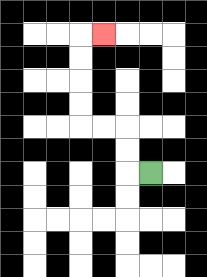{'start': '[6, 7]', 'end': '[4, 1]', 'path_directions': 'L,U,U,L,L,U,U,U,U,R', 'path_coordinates': '[[6, 7], [5, 7], [5, 6], [5, 5], [4, 5], [3, 5], [3, 4], [3, 3], [3, 2], [3, 1], [4, 1]]'}